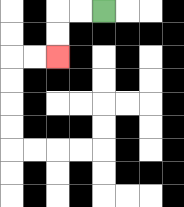{'start': '[4, 0]', 'end': '[2, 2]', 'path_directions': 'L,L,D,D', 'path_coordinates': '[[4, 0], [3, 0], [2, 0], [2, 1], [2, 2]]'}